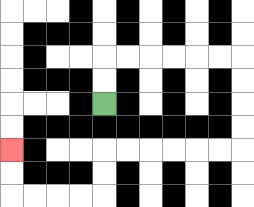{'start': '[4, 4]', 'end': '[0, 6]', 'path_directions': 'U,U,R,R,R,R,R,R,D,D,D,D,L,L,L,L,L,L,D,D,L,L,L,L,U,U', 'path_coordinates': '[[4, 4], [4, 3], [4, 2], [5, 2], [6, 2], [7, 2], [8, 2], [9, 2], [10, 2], [10, 3], [10, 4], [10, 5], [10, 6], [9, 6], [8, 6], [7, 6], [6, 6], [5, 6], [4, 6], [4, 7], [4, 8], [3, 8], [2, 8], [1, 8], [0, 8], [0, 7], [0, 6]]'}